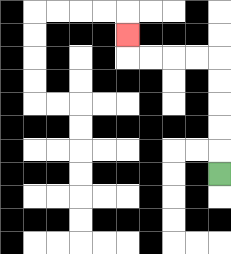{'start': '[9, 7]', 'end': '[5, 1]', 'path_directions': 'U,U,U,U,U,L,L,L,L,U', 'path_coordinates': '[[9, 7], [9, 6], [9, 5], [9, 4], [9, 3], [9, 2], [8, 2], [7, 2], [6, 2], [5, 2], [5, 1]]'}